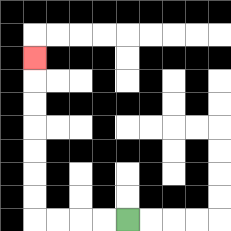{'start': '[5, 9]', 'end': '[1, 2]', 'path_directions': 'L,L,L,L,U,U,U,U,U,U,U', 'path_coordinates': '[[5, 9], [4, 9], [3, 9], [2, 9], [1, 9], [1, 8], [1, 7], [1, 6], [1, 5], [1, 4], [1, 3], [1, 2]]'}